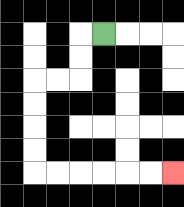{'start': '[4, 1]', 'end': '[7, 7]', 'path_directions': 'L,D,D,L,L,D,D,D,D,R,R,R,R,R,R', 'path_coordinates': '[[4, 1], [3, 1], [3, 2], [3, 3], [2, 3], [1, 3], [1, 4], [1, 5], [1, 6], [1, 7], [2, 7], [3, 7], [4, 7], [5, 7], [6, 7], [7, 7]]'}